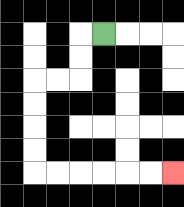{'start': '[4, 1]', 'end': '[7, 7]', 'path_directions': 'L,D,D,L,L,D,D,D,D,R,R,R,R,R,R', 'path_coordinates': '[[4, 1], [3, 1], [3, 2], [3, 3], [2, 3], [1, 3], [1, 4], [1, 5], [1, 6], [1, 7], [2, 7], [3, 7], [4, 7], [5, 7], [6, 7], [7, 7]]'}